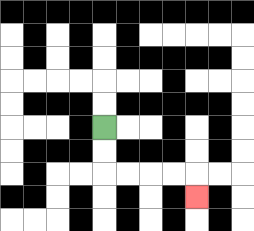{'start': '[4, 5]', 'end': '[8, 8]', 'path_directions': 'D,D,R,R,R,R,D', 'path_coordinates': '[[4, 5], [4, 6], [4, 7], [5, 7], [6, 7], [7, 7], [8, 7], [8, 8]]'}